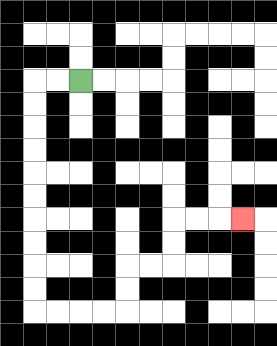{'start': '[3, 3]', 'end': '[10, 9]', 'path_directions': 'L,L,D,D,D,D,D,D,D,D,D,D,R,R,R,R,U,U,R,R,U,U,R,R,R', 'path_coordinates': '[[3, 3], [2, 3], [1, 3], [1, 4], [1, 5], [1, 6], [1, 7], [1, 8], [1, 9], [1, 10], [1, 11], [1, 12], [1, 13], [2, 13], [3, 13], [4, 13], [5, 13], [5, 12], [5, 11], [6, 11], [7, 11], [7, 10], [7, 9], [8, 9], [9, 9], [10, 9]]'}